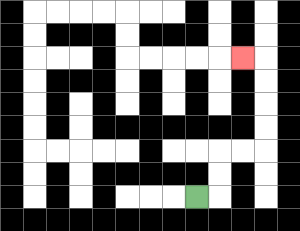{'start': '[8, 8]', 'end': '[10, 2]', 'path_directions': 'R,U,U,R,R,U,U,U,U,L', 'path_coordinates': '[[8, 8], [9, 8], [9, 7], [9, 6], [10, 6], [11, 6], [11, 5], [11, 4], [11, 3], [11, 2], [10, 2]]'}